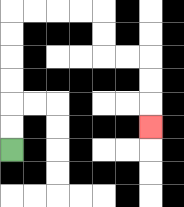{'start': '[0, 6]', 'end': '[6, 5]', 'path_directions': 'U,U,U,U,U,U,R,R,R,R,D,D,R,R,D,D,D', 'path_coordinates': '[[0, 6], [0, 5], [0, 4], [0, 3], [0, 2], [0, 1], [0, 0], [1, 0], [2, 0], [3, 0], [4, 0], [4, 1], [4, 2], [5, 2], [6, 2], [6, 3], [6, 4], [6, 5]]'}